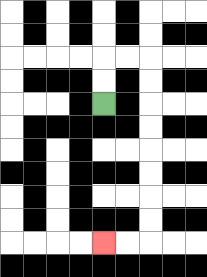{'start': '[4, 4]', 'end': '[4, 10]', 'path_directions': 'U,U,R,R,D,D,D,D,D,D,D,D,L,L', 'path_coordinates': '[[4, 4], [4, 3], [4, 2], [5, 2], [6, 2], [6, 3], [6, 4], [6, 5], [6, 6], [6, 7], [6, 8], [6, 9], [6, 10], [5, 10], [4, 10]]'}